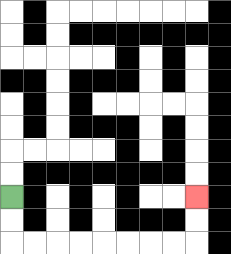{'start': '[0, 8]', 'end': '[8, 8]', 'path_directions': 'D,D,R,R,R,R,R,R,R,R,U,U', 'path_coordinates': '[[0, 8], [0, 9], [0, 10], [1, 10], [2, 10], [3, 10], [4, 10], [5, 10], [6, 10], [7, 10], [8, 10], [8, 9], [8, 8]]'}